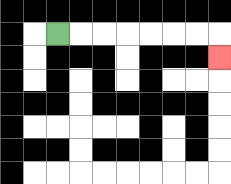{'start': '[2, 1]', 'end': '[9, 2]', 'path_directions': 'R,R,R,R,R,R,R,D', 'path_coordinates': '[[2, 1], [3, 1], [4, 1], [5, 1], [6, 1], [7, 1], [8, 1], [9, 1], [9, 2]]'}